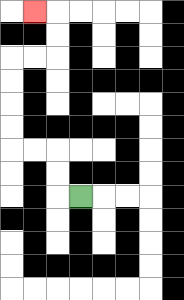{'start': '[3, 8]', 'end': '[1, 0]', 'path_directions': 'L,U,U,L,L,U,U,U,U,R,R,U,U,L', 'path_coordinates': '[[3, 8], [2, 8], [2, 7], [2, 6], [1, 6], [0, 6], [0, 5], [0, 4], [0, 3], [0, 2], [1, 2], [2, 2], [2, 1], [2, 0], [1, 0]]'}